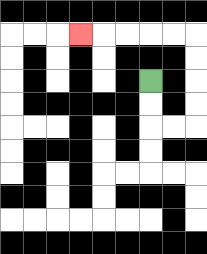{'start': '[6, 3]', 'end': '[3, 1]', 'path_directions': 'D,D,R,R,U,U,U,U,L,L,L,L,L', 'path_coordinates': '[[6, 3], [6, 4], [6, 5], [7, 5], [8, 5], [8, 4], [8, 3], [8, 2], [8, 1], [7, 1], [6, 1], [5, 1], [4, 1], [3, 1]]'}